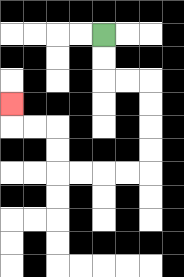{'start': '[4, 1]', 'end': '[0, 4]', 'path_directions': 'D,D,R,R,D,D,D,D,L,L,L,L,U,U,L,L,U', 'path_coordinates': '[[4, 1], [4, 2], [4, 3], [5, 3], [6, 3], [6, 4], [6, 5], [6, 6], [6, 7], [5, 7], [4, 7], [3, 7], [2, 7], [2, 6], [2, 5], [1, 5], [0, 5], [0, 4]]'}